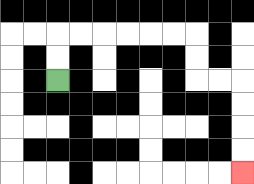{'start': '[2, 3]', 'end': '[10, 7]', 'path_directions': 'U,U,R,R,R,R,R,R,D,D,R,R,D,D,D,D', 'path_coordinates': '[[2, 3], [2, 2], [2, 1], [3, 1], [4, 1], [5, 1], [6, 1], [7, 1], [8, 1], [8, 2], [8, 3], [9, 3], [10, 3], [10, 4], [10, 5], [10, 6], [10, 7]]'}